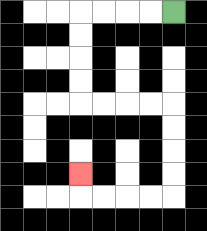{'start': '[7, 0]', 'end': '[3, 7]', 'path_directions': 'L,L,L,L,D,D,D,D,R,R,R,R,D,D,D,D,L,L,L,L,U', 'path_coordinates': '[[7, 0], [6, 0], [5, 0], [4, 0], [3, 0], [3, 1], [3, 2], [3, 3], [3, 4], [4, 4], [5, 4], [6, 4], [7, 4], [7, 5], [7, 6], [7, 7], [7, 8], [6, 8], [5, 8], [4, 8], [3, 8], [3, 7]]'}